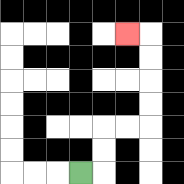{'start': '[3, 7]', 'end': '[5, 1]', 'path_directions': 'R,U,U,R,R,U,U,U,U,L', 'path_coordinates': '[[3, 7], [4, 7], [4, 6], [4, 5], [5, 5], [6, 5], [6, 4], [6, 3], [6, 2], [6, 1], [5, 1]]'}